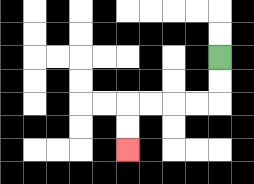{'start': '[9, 2]', 'end': '[5, 6]', 'path_directions': 'D,D,L,L,L,L,D,D', 'path_coordinates': '[[9, 2], [9, 3], [9, 4], [8, 4], [7, 4], [6, 4], [5, 4], [5, 5], [5, 6]]'}